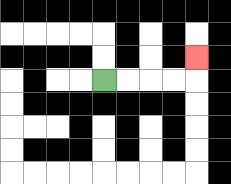{'start': '[4, 3]', 'end': '[8, 2]', 'path_directions': 'R,R,R,R,U', 'path_coordinates': '[[4, 3], [5, 3], [6, 3], [7, 3], [8, 3], [8, 2]]'}